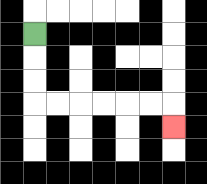{'start': '[1, 1]', 'end': '[7, 5]', 'path_directions': 'D,D,D,R,R,R,R,R,R,D', 'path_coordinates': '[[1, 1], [1, 2], [1, 3], [1, 4], [2, 4], [3, 4], [4, 4], [5, 4], [6, 4], [7, 4], [7, 5]]'}